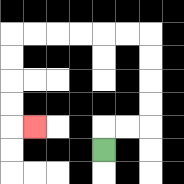{'start': '[4, 6]', 'end': '[1, 5]', 'path_directions': 'U,R,R,U,U,U,U,L,L,L,L,L,L,D,D,D,D,R', 'path_coordinates': '[[4, 6], [4, 5], [5, 5], [6, 5], [6, 4], [6, 3], [6, 2], [6, 1], [5, 1], [4, 1], [3, 1], [2, 1], [1, 1], [0, 1], [0, 2], [0, 3], [0, 4], [0, 5], [1, 5]]'}